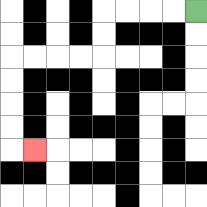{'start': '[8, 0]', 'end': '[1, 6]', 'path_directions': 'L,L,L,L,D,D,L,L,L,L,D,D,D,D,R', 'path_coordinates': '[[8, 0], [7, 0], [6, 0], [5, 0], [4, 0], [4, 1], [4, 2], [3, 2], [2, 2], [1, 2], [0, 2], [0, 3], [0, 4], [0, 5], [0, 6], [1, 6]]'}